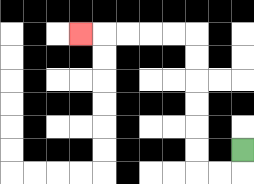{'start': '[10, 6]', 'end': '[3, 1]', 'path_directions': 'D,L,L,U,U,U,U,U,U,L,L,L,L,L', 'path_coordinates': '[[10, 6], [10, 7], [9, 7], [8, 7], [8, 6], [8, 5], [8, 4], [8, 3], [8, 2], [8, 1], [7, 1], [6, 1], [5, 1], [4, 1], [3, 1]]'}